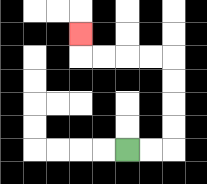{'start': '[5, 6]', 'end': '[3, 1]', 'path_directions': 'R,R,U,U,U,U,L,L,L,L,U', 'path_coordinates': '[[5, 6], [6, 6], [7, 6], [7, 5], [7, 4], [7, 3], [7, 2], [6, 2], [5, 2], [4, 2], [3, 2], [3, 1]]'}